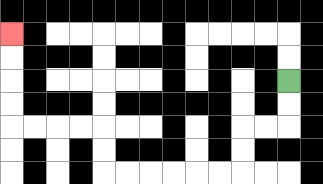{'start': '[12, 3]', 'end': '[0, 1]', 'path_directions': 'D,D,L,L,D,D,L,L,L,L,L,L,U,U,L,L,L,L,U,U,U,U', 'path_coordinates': '[[12, 3], [12, 4], [12, 5], [11, 5], [10, 5], [10, 6], [10, 7], [9, 7], [8, 7], [7, 7], [6, 7], [5, 7], [4, 7], [4, 6], [4, 5], [3, 5], [2, 5], [1, 5], [0, 5], [0, 4], [0, 3], [0, 2], [0, 1]]'}